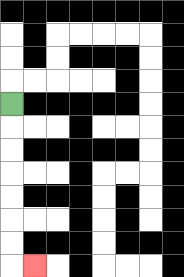{'start': '[0, 4]', 'end': '[1, 11]', 'path_directions': 'D,D,D,D,D,D,D,R', 'path_coordinates': '[[0, 4], [0, 5], [0, 6], [0, 7], [0, 8], [0, 9], [0, 10], [0, 11], [1, 11]]'}